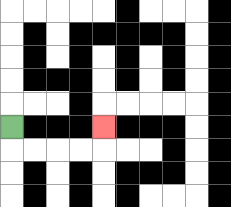{'start': '[0, 5]', 'end': '[4, 5]', 'path_directions': 'D,R,R,R,R,U', 'path_coordinates': '[[0, 5], [0, 6], [1, 6], [2, 6], [3, 6], [4, 6], [4, 5]]'}